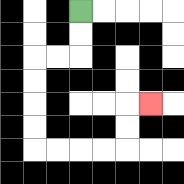{'start': '[3, 0]', 'end': '[6, 4]', 'path_directions': 'D,D,L,L,D,D,D,D,R,R,R,R,U,U,R', 'path_coordinates': '[[3, 0], [3, 1], [3, 2], [2, 2], [1, 2], [1, 3], [1, 4], [1, 5], [1, 6], [2, 6], [3, 6], [4, 6], [5, 6], [5, 5], [5, 4], [6, 4]]'}